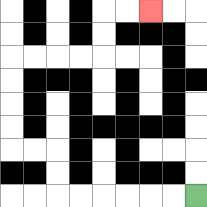{'start': '[8, 8]', 'end': '[6, 0]', 'path_directions': 'L,L,L,L,L,L,U,U,L,L,U,U,U,U,R,R,R,R,U,U,R,R', 'path_coordinates': '[[8, 8], [7, 8], [6, 8], [5, 8], [4, 8], [3, 8], [2, 8], [2, 7], [2, 6], [1, 6], [0, 6], [0, 5], [0, 4], [0, 3], [0, 2], [1, 2], [2, 2], [3, 2], [4, 2], [4, 1], [4, 0], [5, 0], [6, 0]]'}